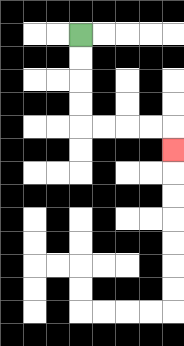{'start': '[3, 1]', 'end': '[7, 6]', 'path_directions': 'D,D,D,D,R,R,R,R,D', 'path_coordinates': '[[3, 1], [3, 2], [3, 3], [3, 4], [3, 5], [4, 5], [5, 5], [6, 5], [7, 5], [7, 6]]'}